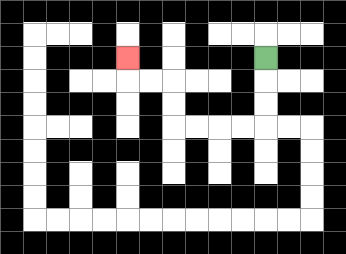{'start': '[11, 2]', 'end': '[5, 2]', 'path_directions': 'D,D,D,L,L,L,L,U,U,L,L,U', 'path_coordinates': '[[11, 2], [11, 3], [11, 4], [11, 5], [10, 5], [9, 5], [8, 5], [7, 5], [7, 4], [7, 3], [6, 3], [5, 3], [5, 2]]'}